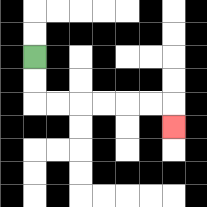{'start': '[1, 2]', 'end': '[7, 5]', 'path_directions': 'D,D,R,R,R,R,R,R,D', 'path_coordinates': '[[1, 2], [1, 3], [1, 4], [2, 4], [3, 4], [4, 4], [5, 4], [6, 4], [7, 4], [7, 5]]'}